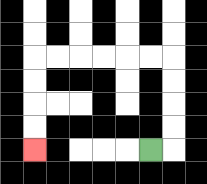{'start': '[6, 6]', 'end': '[1, 6]', 'path_directions': 'R,U,U,U,U,L,L,L,L,L,L,D,D,D,D', 'path_coordinates': '[[6, 6], [7, 6], [7, 5], [7, 4], [7, 3], [7, 2], [6, 2], [5, 2], [4, 2], [3, 2], [2, 2], [1, 2], [1, 3], [1, 4], [1, 5], [1, 6]]'}